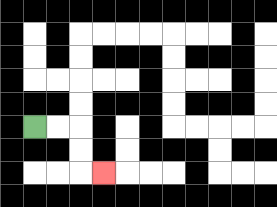{'start': '[1, 5]', 'end': '[4, 7]', 'path_directions': 'R,R,D,D,R', 'path_coordinates': '[[1, 5], [2, 5], [3, 5], [3, 6], [3, 7], [4, 7]]'}